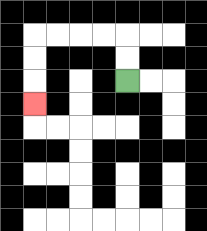{'start': '[5, 3]', 'end': '[1, 4]', 'path_directions': 'U,U,L,L,L,L,D,D,D', 'path_coordinates': '[[5, 3], [5, 2], [5, 1], [4, 1], [3, 1], [2, 1], [1, 1], [1, 2], [1, 3], [1, 4]]'}